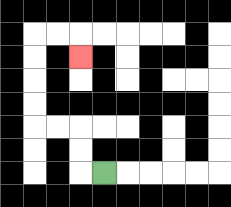{'start': '[4, 7]', 'end': '[3, 2]', 'path_directions': 'L,U,U,L,L,U,U,U,U,R,R,D', 'path_coordinates': '[[4, 7], [3, 7], [3, 6], [3, 5], [2, 5], [1, 5], [1, 4], [1, 3], [1, 2], [1, 1], [2, 1], [3, 1], [3, 2]]'}